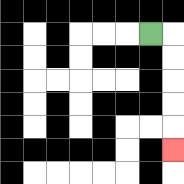{'start': '[6, 1]', 'end': '[7, 6]', 'path_directions': 'R,D,D,D,D,D', 'path_coordinates': '[[6, 1], [7, 1], [7, 2], [7, 3], [7, 4], [7, 5], [7, 6]]'}